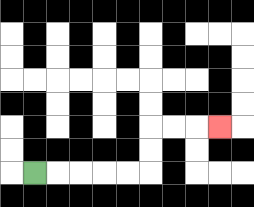{'start': '[1, 7]', 'end': '[9, 5]', 'path_directions': 'R,R,R,R,R,U,U,R,R,R', 'path_coordinates': '[[1, 7], [2, 7], [3, 7], [4, 7], [5, 7], [6, 7], [6, 6], [6, 5], [7, 5], [8, 5], [9, 5]]'}